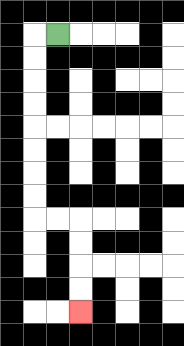{'start': '[2, 1]', 'end': '[3, 13]', 'path_directions': 'L,D,D,D,D,D,D,D,D,R,R,D,D,D,D', 'path_coordinates': '[[2, 1], [1, 1], [1, 2], [1, 3], [1, 4], [1, 5], [1, 6], [1, 7], [1, 8], [1, 9], [2, 9], [3, 9], [3, 10], [3, 11], [3, 12], [3, 13]]'}